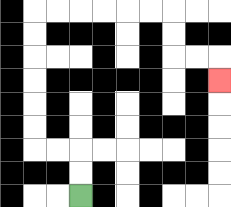{'start': '[3, 8]', 'end': '[9, 3]', 'path_directions': 'U,U,L,L,U,U,U,U,U,U,R,R,R,R,R,R,D,D,R,R,D', 'path_coordinates': '[[3, 8], [3, 7], [3, 6], [2, 6], [1, 6], [1, 5], [1, 4], [1, 3], [1, 2], [1, 1], [1, 0], [2, 0], [3, 0], [4, 0], [5, 0], [6, 0], [7, 0], [7, 1], [7, 2], [8, 2], [9, 2], [9, 3]]'}